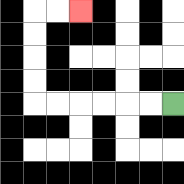{'start': '[7, 4]', 'end': '[3, 0]', 'path_directions': 'L,L,L,L,L,L,U,U,U,U,R,R', 'path_coordinates': '[[7, 4], [6, 4], [5, 4], [4, 4], [3, 4], [2, 4], [1, 4], [1, 3], [1, 2], [1, 1], [1, 0], [2, 0], [3, 0]]'}